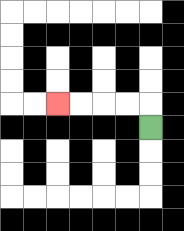{'start': '[6, 5]', 'end': '[2, 4]', 'path_directions': 'U,L,L,L,L', 'path_coordinates': '[[6, 5], [6, 4], [5, 4], [4, 4], [3, 4], [2, 4]]'}